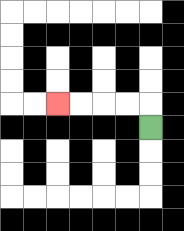{'start': '[6, 5]', 'end': '[2, 4]', 'path_directions': 'U,L,L,L,L', 'path_coordinates': '[[6, 5], [6, 4], [5, 4], [4, 4], [3, 4], [2, 4]]'}